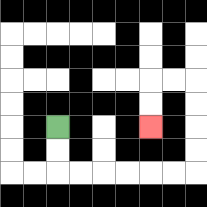{'start': '[2, 5]', 'end': '[6, 5]', 'path_directions': 'D,D,R,R,R,R,R,R,U,U,U,U,L,L,D,D', 'path_coordinates': '[[2, 5], [2, 6], [2, 7], [3, 7], [4, 7], [5, 7], [6, 7], [7, 7], [8, 7], [8, 6], [8, 5], [8, 4], [8, 3], [7, 3], [6, 3], [6, 4], [6, 5]]'}